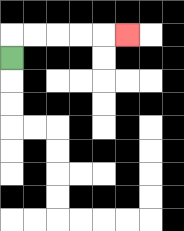{'start': '[0, 2]', 'end': '[5, 1]', 'path_directions': 'U,R,R,R,R,R', 'path_coordinates': '[[0, 2], [0, 1], [1, 1], [2, 1], [3, 1], [4, 1], [5, 1]]'}